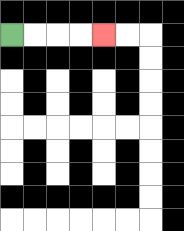{'start': '[0, 1]', 'end': '[4, 1]', 'path_directions': 'R,R,R,R', 'path_coordinates': '[[0, 1], [1, 1], [2, 1], [3, 1], [4, 1]]'}